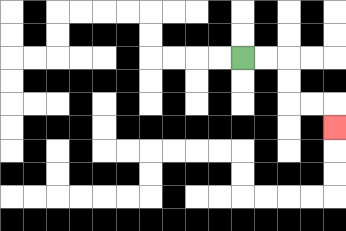{'start': '[10, 2]', 'end': '[14, 5]', 'path_directions': 'R,R,D,D,R,R,D', 'path_coordinates': '[[10, 2], [11, 2], [12, 2], [12, 3], [12, 4], [13, 4], [14, 4], [14, 5]]'}